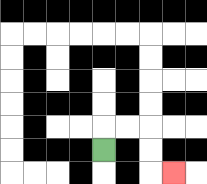{'start': '[4, 6]', 'end': '[7, 7]', 'path_directions': 'U,R,R,D,D,R', 'path_coordinates': '[[4, 6], [4, 5], [5, 5], [6, 5], [6, 6], [6, 7], [7, 7]]'}